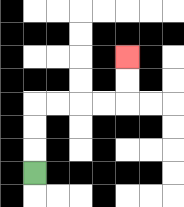{'start': '[1, 7]', 'end': '[5, 2]', 'path_directions': 'U,U,U,R,R,R,R,U,U', 'path_coordinates': '[[1, 7], [1, 6], [1, 5], [1, 4], [2, 4], [3, 4], [4, 4], [5, 4], [5, 3], [5, 2]]'}